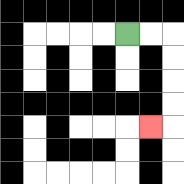{'start': '[5, 1]', 'end': '[6, 5]', 'path_directions': 'R,R,D,D,D,D,L', 'path_coordinates': '[[5, 1], [6, 1], [7, 1], [7, 2], [7, 3], [7, 4], [7, 5], [6, 5]]'}